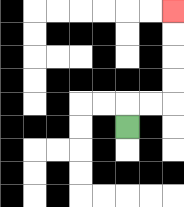{'start': '[5, 5]', 'end': '[7, 0]', 'path_directions': 'U,R,R,U,U,U,U', 'path_coordinates': '[[5, 5], [5, 4], [6, 4], [7, 4], [7, 3], [7, 2], [7, 1], [7, 0]]'}